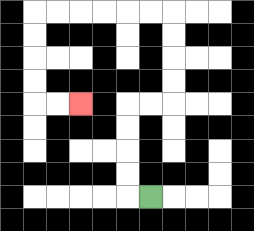{'start': '[6, 8]', 'end': '[3, 4]', 'path_directions': 'L,U,U,U,U,R,R,U,U,U,U,L,L,L,L,L,L,D,D,D,D,R,R', 'path_coordinates': '[[6, 8], [5, 8], [5, 7], [5, 6], [5, 5], [5, 4], [6, 4], [7, 4], [7, 3], [7, 2], [7, 1], [7, 0], [6, 0], [5, 0], [4, 0], [3, 0], [2, 0], [1, 0], [1, 1], [1, 2], [1, 3], [1, 4], [2, 4], [3, 4]]'}